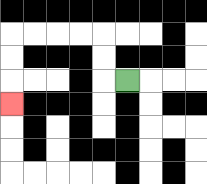{'start': '[5, 3]', 'end': '[0, 4]', 'path_directions': 'L,U,U,L,L,L,L,D,D,D', 'path_coordinates': '[[5, 3], [4, 3], [4, 2], [4, 1], [3, 1], [2, 1], [1, 1], [0, 1], [0, 2], [0, 3], [0, 4]]'}